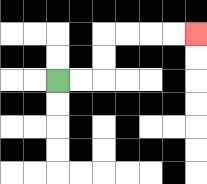{'start': '[2, 3]', 'end': '[8, 1]', 'path_directions': 'R,R,U,U,R,R,R,R', 'path_coordinates': '[[2, 3], [3, 3], [4, 3], [4, 2], [4, 1], [5, 1], [6, 1], [7, 1], [8, 1]]'}